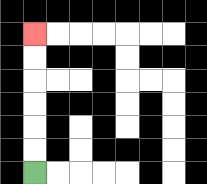{'start': '[1, 7]', 'end': '[1, 1]', 'path_directions': 'U,U,U,U,U,U', 'path_coordinates': '[[1, 7], [1, 6], [1, 5], [1, 4], [1, 3], [1, 2], [1, 1]]'}